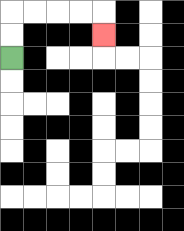{'start': '[0, 2]', 'end': '[4, 1]', 'path_directions': 'U,U,R,R,R,R,D', 'path_coordinates': '[[0, 2], [0, 1], [0, 0], [1, 0], [2, 0], [3, 0], [4, 0], [4, 1]]'}